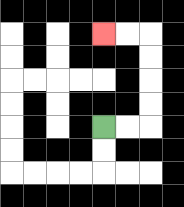{'start': '[4, 5]', 'end': '[4, 1]', 'path_directions': 'R,R,U,U,U,U,L,L', 'path_coordinates': '[[4, 5], [5, 5], [6, 5], [6, 4], [6, 3], [6, 2], [6, 1], [5, 1], [4, 1]]'}